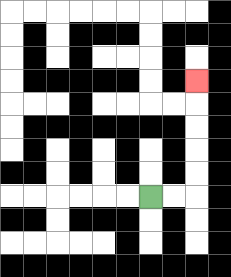{'start': '[6, 8]', 'end': '[8, 3]', 'path_directions': 'R,R,U,U,U,U,U', 'path_coordinates': '[[6, 8], [7, 8], [8, 8], [8, 7], [8, 6], [8, 5], [8, 4], [8, 3]]'}